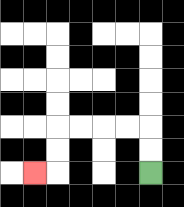{'start': '[6, 7]', 'end': '[1, 7]', 'path_directions': 'U,U,L,L,L,L,D,D,L', 'path_coordinates': '[[6, 7], [6, 6], [6, 5], [5, 5], [4, 5], [3, 5], [2, 5], [2, 6], [2, 7], [1, 7]]'}